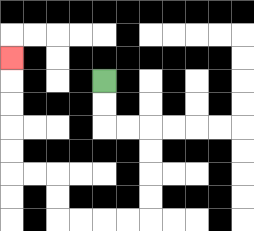{'start': '[4, 3]', 'end': '[0, 2]', 'path_directions': 'D,D,R,R,D,D,D,D,L,L,L,L,U,U,L,L,U,U,U,U,U', 'path_coordinates': '[[4, 3], [4, 4], [4, 5], [5, 5], [6, 5], [6, 6], [6, 7], [6, 8], [6, 9], [5, 9], [4, 9], [3, 9], [2, 9], [2, 8], [2, 7], [1, 7], [0, 7], [0, 6], [0, 5], [0, 4], [0, 3], [0, 2]]'}